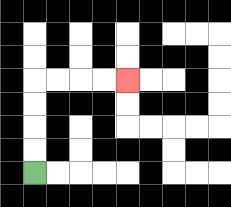{'start': '[1, 7]', 'end': '[5, 3]', 'path_directions': 'U,U,U,U,R,R,R,R', 'path_coordinates': '[[1, 7], [1, 6], [1, 5], [1, 4], [1, 3], [2, 3], [3, 3], [4, 3], [5, 3]]'}